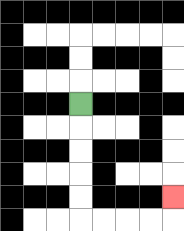{'start': '[3, 4]', 'end': '[7, 8]', 'path_directions': 'D,D,D,D,D,R,R,R,R,U', 'path_coordinates': '[[3, 4], [3, 5], [3, 6], [3, 7], [3, 8], [3, 9], [4, 9], [5, 9], [6, 9], [7, 9], [7, 8]]'}